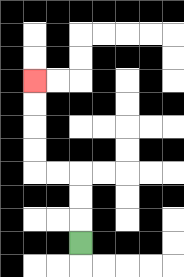{'start': '[3, 10]', 'end': '[1, 3]', 'path_directions': 'U,U,U,L,L,U,U,U,U', 'path_coordinates': '[[3, 10], [3, 9], [3, 8], [3, 7], [2, 7], [1, 7], [1, 6], [1, 5], [1, 4], [1, 3]]'}